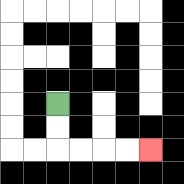{'start': '[2, 4]', 'end': '[6, 6]', 'path_directions': 'D,D,R,R,R,R', 'path_coordinates': '[[2, 4], [2, 5], [2, 6], [3, 6], [4, 6], [5, 6], [6, 6]]'}